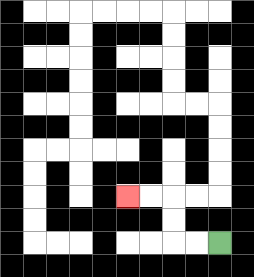{'start': '[9, 10]', 'end': '[5, 8]', 'path_directions': 'L,L,U,U,L,L', 'path_coordinates': '[[9, 10], [8, 10], [7, 10], [7, 9], [7, 8], [6, 8], [5, 8]]'}